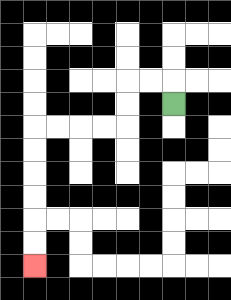{'start': '[7, 4]', 'end': '[1, 11]', 'path_directions': 'U,L,L,D,D,L,L,L,L,D,D,D,D,D,D', 'path_coordinates': '[[7, 4], [7, 3], [6, 3], [5, 3], [5, 4], [5, 5], [4, 5], [3, 5], [2, 5], [1, 5], [1, 6], [1, 7], [1, 8], [1, 9], [1, 10], [1, 11]]'}